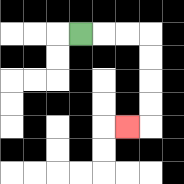{'start': '[3, 1]', 'end': '[5, 5]', 'path_directions': 'R,R,R,D,D,D,D,L', 'path_coordinates': '[[3, 1], [4, 1], [5, 1], [6, 1], [6, 2], [6, 3], [6, 4], [6, 5], [5, 5]]'}